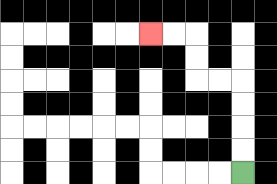{'start': '[10, 7]', 'end': '[6, 1]', 'path_directions': 'U,U,U,U,L,L,U,U,L,L', 'path_coordinates': '[[10, 7], [10, 6], [10, 5], [10, 4], [10, 3], [9, 3], [8, 3], [8, 2], [8, 1], [7, 1], [6, 1]]'}